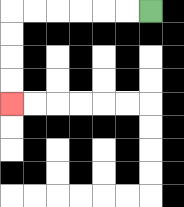{'start': '[6, 0]', 'end': '[0, 4]', 'path_directions': 'L,L,L,L,L,L,D,D,D,D', 'path_coordinates': '[[6, 0], [5, 0], [4, 0], [3, 0], [2, 0], [1, 0], [0, 0], [0, 1], [0, 2], [0, 3], [0, 4]]'}